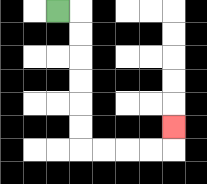{'start': '[2, 0]', 'end': '[7, 5]', 'path_directions': 'R,D,D,D,D,D,D,R,R,R,R,U', 'path_coordinates': '[[2, 0], [3, 0], [3, 1], [3, 2], [3, 3], [3, 4], [3, 5], [3, 6], [4, 6], [5, 6], [6, 6], [7, 6], [7, 5]]'}